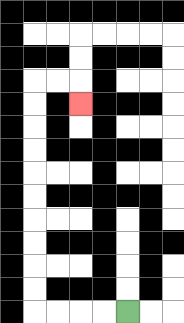{'start': '[5, 13]', 'end': '[3, 4]', 'path_directions': 'L,L,L,L,U,U,U,U,U,U,U,U,U,U,R,R,D', 'path_coordinates': '[[5, 13], [4, 13], [3, 13], [2, 13], [1, 13], [1, 12], [1, 11], [1, 10], [1, 9], [1, 8], [1, 7], [1, 6], [1, 5], [1, 4], [1, 3], [2, 3], [3, 3], [3, 4]]'}